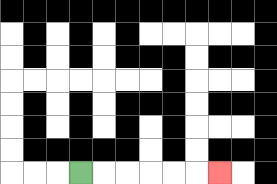{'start': '[3, 7]', 'end': '[9, 7]', 'path_directions': 'R,R,R,R,R,R', 'path_coordinates': '[[3, 7], [4, 7], [5, 7], [6, 7], [7, 7], [8, 7], [9, 7]]'}